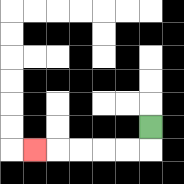{'start': '[6, 5]', 'end': '[1, 6]', 'path_directions': 'D,L,L,L,L,L', 'path_coordinates': '[[6, 5], [6, 6], [5, 6], [4, 6], [3, 6], [2, 6], [1, 6]]'}